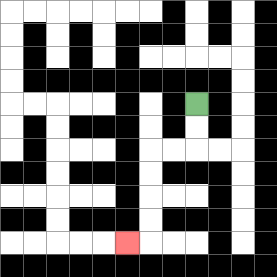{'start': '[8, 4]', 'end': '[5, 10]', 'path_directions': 'D,D,L,L,D,D,D,D,L', 'path_coordinates': '[[8, 4], [8, 5], [8, 6], [7, 6], [6, 6], [6, 7], [6, 8], [6, 9], [6, 10], [5, 10]]'}